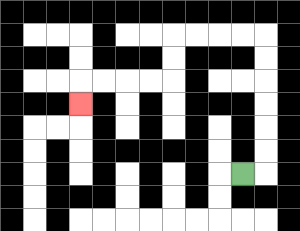{'start': '[10, 7]', 'end': '[3, 4]', 'path_directions': 'R,U,U,U,U,U,U,L,L,L,L,D,D,L,L,L,L,D', 'path_coordinates': '[[10, 7], [11, 7], [11, 6], [11, 5], [11, 4], [11, 3], [11, 2], [11, 1], [10, 1], [9, 1], [8, 1], [7, 1], [7, 2], [7, 3], [6, 3], [5, 3], [4, 3], [3, 3], [3, 4]]'}